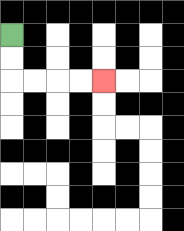{'start': '[0, 1]', 'end': '[4, 3]', 'path_directions': 'D,D,R,R,R,R', 'path_coordinates': '[[0, 1], [0, 2], [0, 3], [1, 3], [2, 3], [3, 3], [4, 3]]'}